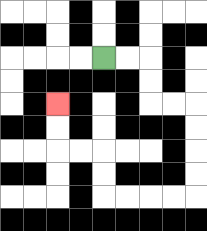{'start': '[4, 2]', 'end': '[2, 4]', 'path_directions': 'R,R,D,D,R,R,D,D,D,D,L,L,L,L,U,U,L,L,U,U', 'path_coordinates': '[[4, 2], [5, 2], [6, 2], [6, 3], [6, 4], [7, 4], [8, 4], [8, 5], [8, 6], [8, 7], [8, 8], [7, 8], [6, 8], [5, 8], [4, 8], [4, 7], [4, 6], [3, 6], [2, 6], [2, 5], [2, 4]]'}